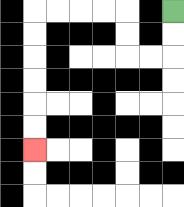{'start': '[7, 0]', 'end': '[1, 6]', 'path_directions': 'D,D,L,L,U,U,L,L,L,L,D,D,D,D,D,D', 'path_coordinates': '[[7, 0], [7, 1], [7, 2], [6, 2], [5, 2], [5, 1], [5, 0], [4, 0], [3, 0], [2, 0], [1, 0], [1, 1], [1, 2], [1, 3], [1, 4], [1, 5], [1, 6]]'}